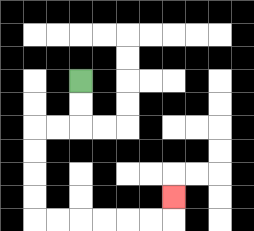{'start': '[3, 3]', 'end': '[7, 8]', 'path_directions': 'D,D,L,L,D,D,D,D,R,R,R,R,R,R,U', 'path_coordinates': '[[3, 3], [3, 4], [3, 5], [2, 5], [1, 5], [1, 6], [1, 7], [1, 8], [1, 9], [2, 9], [3, 9], [4, 9], [5, 9], [6, 9], [7, 9], [7, 8]]'}